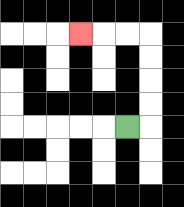{'start': '[5, 5]', 'end': '[3, 1]', 'path_directions': 'R,U,U,U,U,L,L,L', 'path_coordinates': '[[5, 5], [6, 5], [6, 4], [6, 3], [6, 2], [6, 1], [5, 1], [4, 1], [3, 1]]'}